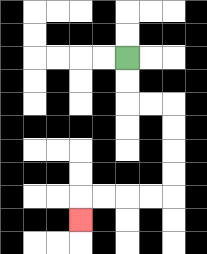{'start': '[5, 2]', 'end': '[3, 9]', 'path_directions': 'D,D,R,R,D,D,D,D,L,L,L,L,D', 'path_coordinates': '[[5, 2], [5, 3], [5, 4], [6, 4], [7, 4], [7, 5], [7, 6], [7, 7], [7, 8], [6, 8], [5, 8], [4, 8], [3, 8], [3, 9]]'}